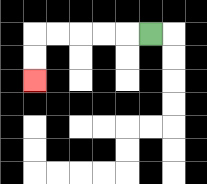{'start': '[6, 1]', 'end': '[1, 3]', 'path_directions': 'L,L,L,L,L,D,D', 'path_coordinates': '[[6, 1], [5, 1], [4, 1], [3, 1], [2, 1], [1, 1], [1, 2], [1, 3]]'}